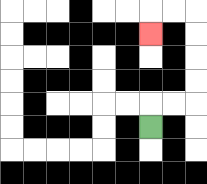{'start': '[6, 5]', 'end': '[6, 1]', 'path_directions': 'U,R,R,U,U,U,U,L,L,D', 'path_coordinates': '[[6, 5], [6, 4], [7, 4], [8, 4], [8, 3], [8, 2], [8, 1], [8, 0], [7, 0], [6, 0], [6, 1]]'}